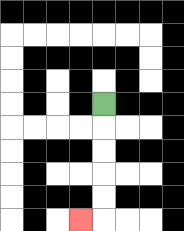{'start': '[4, 4]', 'end': '[3, 9]', 'path_directions': 'D,D,D,D,D,L', 'path_coordinates': '[[4, 4], [4, 5], [4, 6], [4, 7], [4, 8], [4, 9], [3, 9]]'}